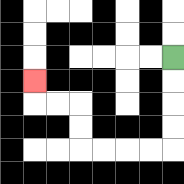{'start': '[7, 2]', 'end': '[1, 3]', 'path_directions': 'D,D,D,D,L,L,L,L,U,U,L,L,U', 'path_coordinates': '[[7, 2], [7, 3], [7, 4], [7, 5], [7, 6], [6, 6], [5, 6], [4, 6], [3, 6], [3, 5], [3, 4], [2, 4], [1, 4], [1, 3]]'}